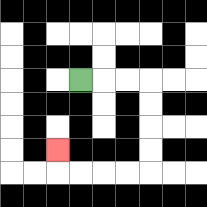{'start': '[3, 3]', 'end': '[2, 6]', 'path_directions': 'R,R,R,D,D,D,D,L,L,L,L,U', 'path_coordinates': '[[3, 3], [4, 3], [5, 3], [6, 3], [6, 4], [6, 5], [6, 6], [6, 7], [5, 7], [4, 7], [3, 7], [2, 7], [2, 6]]'}